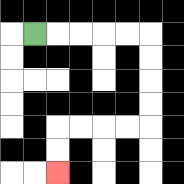{'start': '[1, 1]', 'end': '[2, 7]', 'path_directions': 'R,R,R,R,R,D,D,D,D,L,L,L,L,D,D', 'path_coordinates': '[[1, 1], [2, 1], [3, 1], [4, 1], [5, 1], [6, 1], [6, 2], [6, 3], [6, 4], [6, 5], [5, 5], [4, 5], [3, 5], [2, 5], [2, 6], [2, 7]]'}